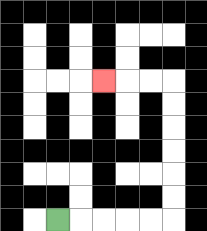{'start': '[2, 9]', 'end': '[4, 3]', 'path_directions': 'R,R,R,R,R,U,U,U,U,U,U,L,L,L', 'path_coordinates': '[[2, 9], [3, 9], [4, 9], [5, 9], [6, 9], [7, 9], [7, 8], [7, 7], [7, 6], [7, 5], [7, 4], [7, 3], [6, 3], [5, 3], [4, 3]]'}